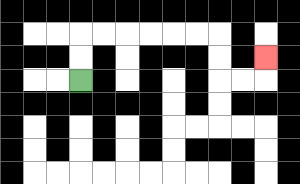{'start': '[3, 3]', 'end': '[11, 2]', 'path_directions': 'U,U,R,R,R,R,R,R,D,D,R,R,U', 'path_coordinates': '[[3, 3], [3, 2], [3, 1], [4, 1], [5, 1], [6, 1], [7, 1], [8, 1], [9, 1], [9, 2], [9, 3], [10, 3], [11, 3], [11, 2]]'}